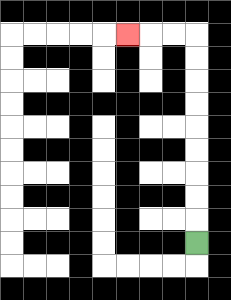{'start': '[8, 10]', 'end': '[5, 1]', 'path_directions': 'U,U,U,U,U,U,U,U,U,L,L,L', 'path_coordinates': '[[8, 10], [8, 9], [8, 8], [8, 7], [8, 6], [8, 5], [8, 4], [8, 3], [8, 2], [8, 1], [7, 1], [6, 1], [5, 1]]'}